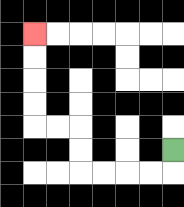{'start': '[7, 6]', 'end': '[1, 1]', 'path_directions': 'D,L,L,L,L,U,U,L,L,U,U,U,U', 'path_coordinates': '[[7, 6], [7, 7], [6, 7], [5, 7], [4, 7], [3, 7], [3, 6], [3, 5], [2, 5], [1, 5], [1, 4], [1, 3], [1, 2], [1, 1]]'}